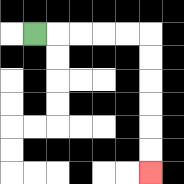{'start': '[1, 1]', 'end': '[6, 7]', 'path_directions': 'R,R,R,R,R,D,D,D,D,D,D', 'path_coordinates': '[[1, 1], [2, 1], [3, 1], [4, 1], [5, 1], [6, 1], [6, 2], [6, 3], [6, 4], [6, 5], [6, 6], [6, 7]]'}